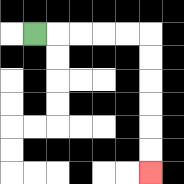{'start': '[1, 1]', 'end': '[6, 7]', 'path_directions': 'R,R,R,R,R,D,D,D,D,D,D', 'path_coordinates': '[[1, 1], [2, 1], [3, 1], [4, 1], [5, 1], [6, 1], [6, 2], [6, 3], [6, 4], [6, 5], [6, 6], [6, 7]]'}